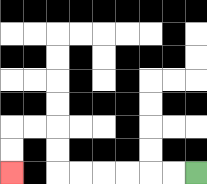{'start': '[8, 7]', 'end': '[0, 7]', 'path_directions': 'L,L,L,L,L,L,U,U,L,L,D,D', 'path_coordinates': '[[8, 7], [7, 7], [6, 7], [5, 7], [4, 7], [3, 7], [2, 7], [2, 6], [2, 5], [1, 5], [0, 5], [0, 6], [0, 7]]'}